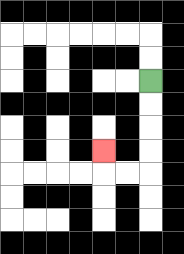{'start': '[6, 3]', 'end': '[4, 6]', 'path_directions': 'D,D,D,D,L,L,U', 'path_coordinates': '[[6, 3], [6, 4], [6, 5], [6, 6], [6, 7], [5, 7], [4, 7], [4, 6]]'}